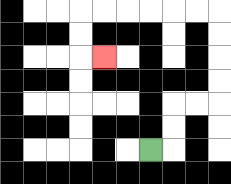{'start': '[6, 6]', 'end': '[4, 2]', 'path_directions': 'R,U,U,R,R,U,U,U,U,L,L,L,L,L,L,D,D,R', 'path_coordinates': '[[6, 6], [7, 6], [7, 5], [7, 4], [8, 4], [9, 4], [9, 3], [9, 2], [9, 1], [9, 0], [8, 0], [7, 0], [6, 0], [5, 0], [4, 0], [3, 0], [3, 1], [3, 2], [4, 2]]'}